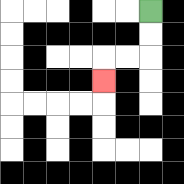{'start': '[6, 0]', 'end': '[4, 3]', 'path_directions': 'D,D,L,L,D', 'path_coordinates': '[[6, 0], [6, 1], [6, 2], [5, 2], [4, 2], [4, 3]]'}